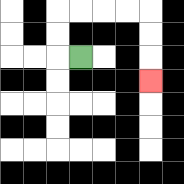{'start': '[3, 2]', 'end': '[6, 3]', 'path_directions': 'L,U,U,R,R,R,R,D,D,D', 'path_coordinates': '[[3, 2], [2, 2], [2, 1], [2, 0], [3, 0], [4, 0], [5, 0], [6, 0], [6, 1], [6, 2], [6, 3]]'}